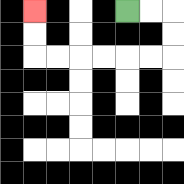{'start': '[5, 0]', 'end': '[1, 0]', 'path_directions': 'R,R,D,D,L,L,L,L,L,L,U,U', 'path_coordinates': '[[5, 0], [6, 0], [7, 0], [7, 1], [7, 2], [6, 2], [5, 2], [4, 2], [3, 2], [2, 2], [1, 2], [1, 1], [1, 0]]'}